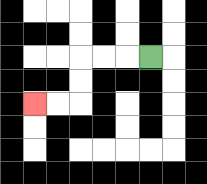{'start': '[6, 2]', 'end': '[1, 4]', 'path_directions': 'L,L,L,D,D,L,L', 'path_coordinates': '[[6, 2], [5, 2], [4, 2], [3, 2], [3, 3], [3, 4], [2, 4], [1, 4]]'}